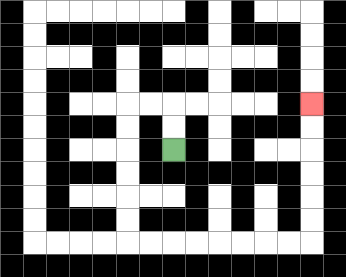{'start': '[7, 6]', 'end': '[13, 4]', 'path_directions': 'U,U,L,L,D,D,D,D,D,D,R,R,R,R,R,R,R,R,U,U,U,U,U,U', 'path_coordinates': '[[7, 6], [7, 5], [7, 4], [6, 4], [5, 4], [5, 5], [5, 6], [5, 7], [5, 8], [5, 9], [5, 10], [6, 10], [7, 10], [8, 10], [9, 10], [10, 10], [11, 10], [12, 10], [13, 10], [13, 9], [13, 8], [13, 7], [13, 6], [13, 5], [13, 4]]'}